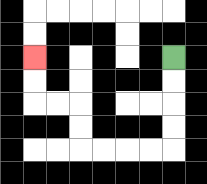{'start': '[7, 2]', 'end': '[1, 2]', 'path_directions': 'D,D,D,D,L,L,L,L,U,U,L,L,U,U', 'path_coordinates': '[[7, 2], [7, 3], [7, 4], [7, 5], [7, 6], [6, 6], [5, 6], [4, 6], [3, 6], [3, 5], [3, 4], [2, 4], [1, 4], [1, 3], [1, 2]]'}